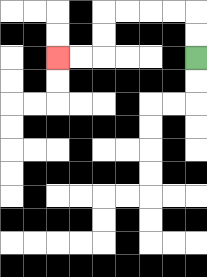{'start': '[8, 2]', 'end': '[2, 2]', 'path_directions': 'U,U,L,L,L,L,D,D,L,L', 'path_coordinates': '[[8, 2], [8, 1], [8, 0], [7, 0], [6, 0], [5, 0], [4, 0], [4, 1], [4, 2], [3, 2], [2, 2]]'}